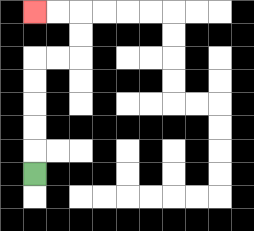{'start': '[1, 7]', 'end': '[1, 0]', 'path_directions': 'U,U,U,U,U,R,R,U,U,L,L', 'path_coordinates': '[[1, 7], [1, 6], [1, 5], [1, 4], [1, 3], [1, 2], [2, 2], [3, 2], [3, 1], [3, 0], [2, 0], [1, 0]]'}